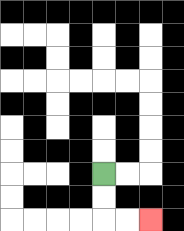{'start': '[4, 7]', 'end': '[6, 9]', 'path_directions': 'D,D,R,R', 'path_coordinates': '[[4, 7], [4, 8], [4, 9], [5, 9], [6, 9]]'}